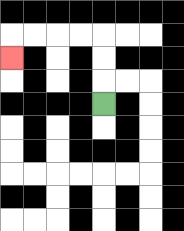{'start': '[4, 4]', 'end': '[0, 2]', 'path_directions': 'U,U,U,L,L,L,L,D', 'path_coordinates': '[[4, 4], [4, 3], [4, 2], [4, 1], [3, 1], [2, 1], [1, 1], [0, 1], [0, 2]]'}